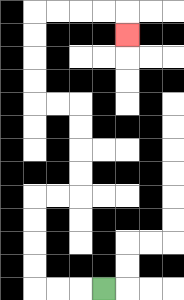{'start': '[4, 12]', 'end': '[5, 1]', 'path_directions': 'L,L,L,U,U,U,U,R,R,U,U,U,U,L,L,U,U,U,U,R,R,R,R,D', 'path_coordinates': '[[4, 12], [3, 12], [2, 12], [1, 12], [1, 11], [1, 10], [1, 9], [1, 8], [2, 8], [3, 8], [3, 7], [3, 6], [3, 5], [3, 4], [2, 4], [1, 4], [1, 3], [1, 2], [1, 1], [1, 0], [2, 0], [3, 0], [4, 0], [5, 0], [5, 1]]'}